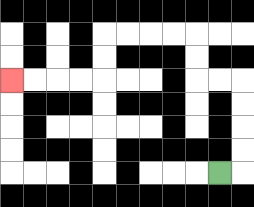{'start': '[9, 7]', 'end': '[0, 3]', 'path_directions': 'R,U,U,U,U,L,L,U,U,L,L,L,L,D,D,L,L,L,L', 'path_coordinates': '[[9, 7], [10, 7], [10, 6], [10, 5], [10, 4], [10, 3], [9, 3], [8, 3], [8, 2], [8, 1], [7, 1], [6, 1], [5, 1], [4, 1], [4, 2], [4, 3], [3, 3], [2, 3], [1, 3], [0, 3]]'}